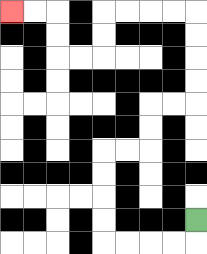{'start': '[8, 9]', 'end': '[0, 0]', 'path_directions': 'D,L,L,L,L,U,U,U,U,R,R,U,U,R,R,U,U,U,U,L,L,L,L,D,D,L,L,U,U,L,L', 'path_coordinates': '[[8, 9], [8, 10], [7, 10], [6, 10], [5, 10], [4, 10], [4, 9], [4, 8], [4, 7], [4, 6], [5, 6], [6, 6], [6, 5], [6, 4], [7, 4], [8, 4], [8, 3], [8, 2], [8, 1], [8, 0], [7, 0], [6, 0], [5, 0], [4, 0], [4, 1], [4, 2], [3, 2], [2, 2], [2, 1], [2, 0], [1, 0], [0, 0]]'}